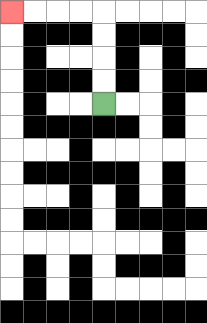{'start': '[4, 4]', 'end': '[0, 0]', 'path_directions': 'U,U,U,U,L,L,L,L', 'path_coordinates': '[[4, 4], [4, 3], [4, 2], [4, 1], [4, 0], [3, 0], [2, 0], [1, 0], [0, 0]]'}